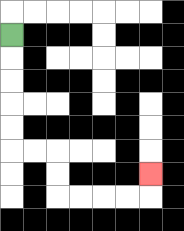{'start': '[0, 1]', 'end': '[6, 7]', 'path_directions': 'D,D,D,D,D,R,R,D,D,R,R,R,R,U', 'path_coordinates': '[[0, 1], [0, 2], [0, 3], [0, 4], [0, 5], [0, 6], [1, 6], [2, 6], [2, 7], [2, 8], [3, 8], [4, 8], [5, 8], [6, 8], [6, 7]]'}